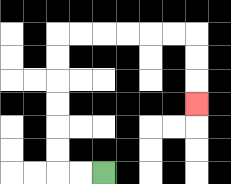{'start': '[4, 7]', 'end': '[8, 4]', 'path_directions': 'L,L,U,U,U,U,U,U,R,R,R,R,R,R,D,D,D', 'path_coordinates': '[[4, 7], [3, 7], [2, 7], [2, 6], [2, 5], [2, 4], [2, 3], [2, 2], [2, 1], [3, 1], [4, 1], [5, 1], [6, 1], [7, 1], [8, 1], [8, 2], [8, 3], [8, 4]]'}